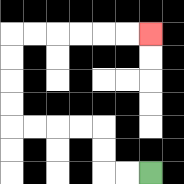{'start': '[6, 7]', 'end': '[6, 1]', 'path_directions': 'L,L,U,U,L,L,L,L,U,U,U,U,R,R,R,R,R,R', 'path_coordinates': '[[6, 7], [5, 7], [4, 7], [4, 6], [4, 5], [3, 5], [2, 5], [1, 5], [0, 5], [0, 4], [0, 3], [0, 2], [0, 1], [1, 1], [2, 1], [3, 1], [4, 1], [5, 1], [6, 1]]'}